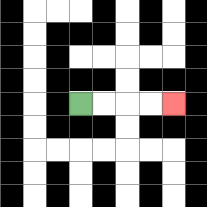{'start': '[3, 4]', 'end': '[7, 4]', 'path_directions': 'R,R,R,R', 'path_coordinates': '[[3, 4], [4, 4], [5, 4], [6, 4], [7, 4]]'}